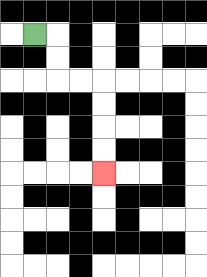{'start': '[1, 1]', 'end': '[4, 7]', 'path_directions': 'R,D,D,R,R,D,D,D,D', 'path_coordinates': '[[1, 1], [2, 1], [2, 2], [2, 3], [3, 3], [4, 3], [4, 4], [4, 5], [4, 6], [4, 7]]'}